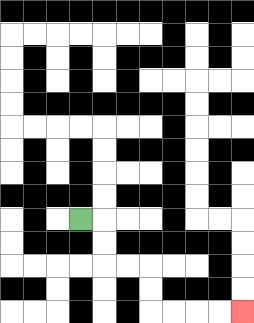{'start': '[3, 9]', 'end': '[10, 13]', 'path_directions': 'R,D,D,R,R,D,D,R,R,R,R', 'path_coordinates': '[[3, 9], [4, 9], [4, 10], [4, 11], [5, 11], [6, 11], [6, 12], [6, 13], [7, 13], [8, 13], [9, 13], [10, 13]]'}